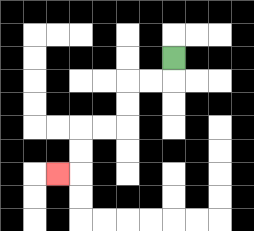{'start': '[7, 2]', 'end': '[2, 7]', 'path_directions': 'D,L,L,D,D,L,L,D,D,L', 'path_coordinates': '[[7, 2], [7, 3], [6, 3], [5, 3], [5, 4], [5, 5], [4, 5], [3, 5], [3, 6], [3, 7], [2, 7]]'}